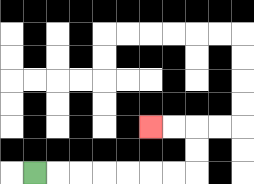{'start': '[1, 7]', 'end': '[6, 5]', 'path_directions': 'R,R,R,R,R,R,R,U,U,L,L', 'path_coordinates': '[[1, 7], [2, 7], [3, 7], [4, 7], [5, 7], [6, 7], [7, 7], [8, 7], [8, 6], [8, 5], [7, 5], [6, 5]]'}